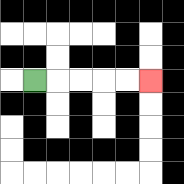{'start': '[1, 3]', 'end': '[6, 3]', 'path_directions': 'R,R,R,R,R', 'path_coordinates': '[[1, 3], [2, 3], [3, 3], [4, 3], [5, 3], [6, 3]]'}